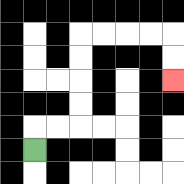{'start': '[1, 6]', 'end': '[7, 3]', 'path_directions': 'U,R,R,U,U,U,U,R,R,R,R,D,D', 'path_coordinates': '[[1, 6], [1, 5], [2, 5], [3, 5], [3, 4], [3, 3], [3, 2], [3, 1], [4, 1], [5, 1], [6, 1], [7, 1], [7, 2], [7, 3]]'}